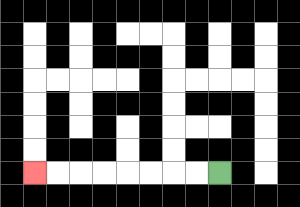{'start': '[9, 7]', 'end': '[1, 7]', 'path_directions': 'L,L,L,L,L,L,L,L', 'path_coordinates': '[[9, 7], [8, 7], [7, 7], [6, 7], [5, 7], [4, 7], [3, 7], [2, 7], [1, 7]]'}